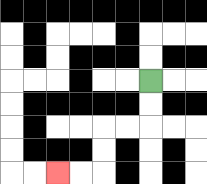{'start': '[6, 3]', 'end': '[2, 7]', 'path_directions': 'D,D,L,L,D,D,L,L', 'path_coordinates': '[[6, 3], [6, 4], [6, 5], [5, 5], [4, 5], [4, 6], [4, 7], [3, 7], [2, 7]]'}